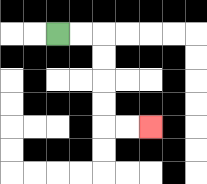{'start': '[2, 1]', 'end': '[6, 5]', 'path_directions': 'R,R,D,D,D,D,R,R', 'path_coordinates': '[[2, 1], [3, 1], [4, 1], [4, 2], [4, 3], [4, 4], [4, 5], [5, 5], [6, 5]]'}